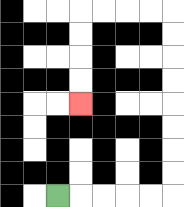{'start': '[2, 8]', 'end': '[3, 4]', 'path_directions': 'R,R,R,R,R,U,U,U,U,U,U,U,U,L,L,L,L,D,D,D,D', 'path_coordinates': '[[2, 8], [3, 8], [4, 8], [5, 8], [6, 8], [7, 8], [7, 7], [7, 6], [7, 5], [7, 4], [7, 3], [7, 2], [7, 1], [7, 0], [6, 0], [5, 0], [4, 0], [3, 0], [3, 1], [3, 2], [3, 3], [3, 4]]'}